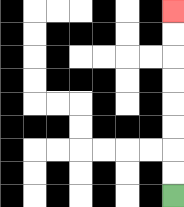{'start': '[7, 8]', 'end': '[7, 0]', 'path_directions': 'U,U,U,U,U,U,U,U', 'path_coordinates': '[[7, 8], [7, 7], [7, 6], [7, 5], [7, 4], [7, 3], [7, 2], [7, 1], [7, 0]]'}